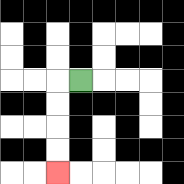{'start': '[3, 3]', 'end': '[2, 7]', 'path_directions': 'L,D,D,D,D', 'path_coordinates': '[[3, 3], [2, 3], [2, 4], [2, 5], [2, 6], [2, 7]]'}